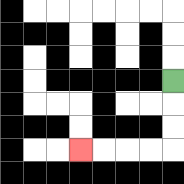{'start': '[7, 3]', 'end': '[3, 6]', 'path_directions': 'D,D,D,L,L,L,L', 'path_coordinates': '[[7, 3], [7, 4], [7, 5], [7, 6], [6, 6], [5, 6], [4, 6], [3, 6]]'}